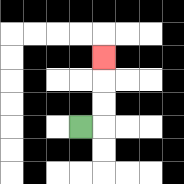{'start': '[3, 5]', 'end': '[4, 2]', 'path_directions': 'R,U,U,U', 'path_coordinates': '[[3, 5], [4, 5], [4, 4], [4, 3], [4, 2]]'}